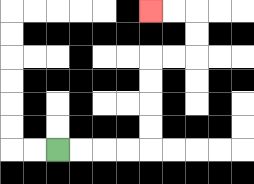{'start': '[2, 6]', 'end': '[6, 0]', 'path_directions': 'R,R,R,R,U,U,U,U,R,R,U,U,L,L', 'path_coordinates': '[[2, 6], [3, 6], [4, 6], [5, 6], [6, 6], [6, 5], [6, 4], [6, 3], [6, 2], [7, 2], [8, 2], [8, 1], [8, 0], [7, 0], [6, 0]]'}